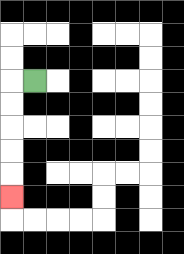{'start': '[1, 3]', 'end': '[0, 8]', 'path_directions': 'L,D,D,D,D,D', 'path_coordinates': '[[1, 3], [0, 3], [0, 4], [0, 5], [0, 6], [0, 7], [0, 8]]'}